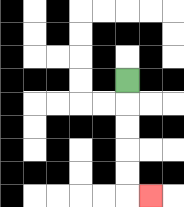{'start': '[5, 3]', 'end': '[6, 8]', 'path_directions': 'D,D,D,D,D,R', 'path_coordinates': '[[5, 3], [5, 4], [5, 5], [5, 6], [5, 7], [5, 8], [6, 8]]'}